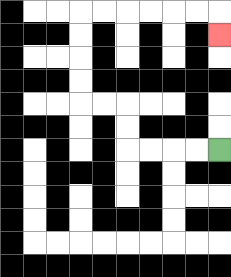{'start': '[9, 6]', 'end': '[9, 1]', 'path_directions': 'L,L,L,L,U,U,L,L,U,U,U,U,R,R,R,R,R,R,D', 'path_coordinates': '[[9, 6], [8, 6], [7, 6], [6, 6], [5, 6], [5, 5], [5, 4], [4, 4], [3, 4], [3, 3], [3, 2], [3, 1], [3, 0], [4, 0], [5, 0], [6, 0], [7, 0], [8, 0], [9, 0], [9, 1]]'}